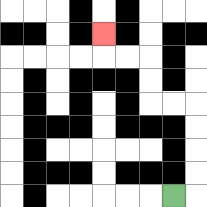{'start': '[7, 8]', 'end': '[4, 1]', 'path_directions': 'R,U,U,U,U,L,L,U,U,L,L,U', 'path_coordinates': '[[7, 8], [8, 8], [8, 7], [8, 6], [8, 5], [8, 4], [7, 4], [6, 4], [6, 3], [6, 2], [5, 2], [4, 2], [4, 1]]'}